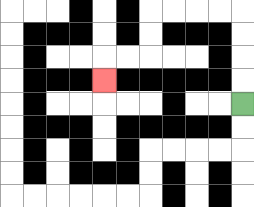{'start': '[10, 4]', 'end': '[4, 3]', 'path_directions': 'U,U,U,U,L,L,L,L,D,D,L,L,D', 'path_coordinates': '[[10, 4], [10, 3], [10, 2], [10, 1], [10, 0], [9, 0], [8, 0], [7, 0], [6, 0], [6, 1], [6, 2], [5, 2], [4, 2], [4, 3]]'}